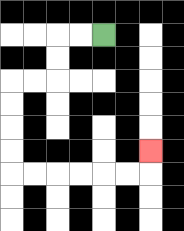{'start': '[4, 1]', 'end': '[6, 6]', 'path_directions': 'L,L,D,D,L,L,D,D,D,D,R,R,R,R,R,R,U', 'path_coordinates': '[[4, 1], [3, 1], [2, 1], [2, 2], [2, 3], [1, 3], [0, 3], [0, 4], [0, 5], [0, 6], [0, 7], [1, 7], [2, 7], [3, 7], [4, 7], [5, 7], [6, 7], [6, 6]]'}